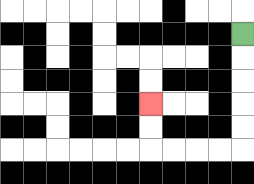{'start': '[10, 1]', 'end': '[6, 4]', 'path_directions': 'D,D,D,D,D,L,L,L,L,U,U', 'path_coordinates': '[[10, 1], [10, 2], [10, 3], [10, 4], [10, 5], [10, 6], [9, 6], [8, 6], [7, 6], [6, 6], [6, 5], [6, 4]]'}